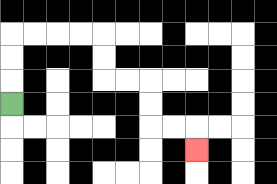{'start': '[0, 4]', 'end': '[8, 6]', 'path_directions': 'U,U,U,R,R,R,R,D,D,R,R,D,D,R,R,D', 'path_coordinates': '[[0, 4], [0, 3], [0, 2], [0, 1], [1, 1], [2, 1], [3, 1], [4, 1], [4, 2], [4, 3], [5, 3], [6, 3], [6, 4], [6, 5], [7, 5], [8, 5], [8, 6]]'}